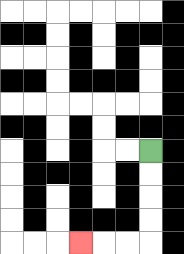{'start': '[6, 6]', 'end': '[3, 10]', 'path_directions': 'D,D,D,D,L,L,L', 'path_coordinates': '[[6, 6], [6, 7], [6, 8], [6, 9], [6, 10], [5, 10], [4, 10], [3, 10]]'}